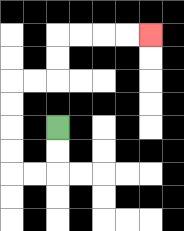{'start': '[2, 5]', 'end': '[6, 1]', 'path_directions': 'D,D,L,L,U,U,U,U,R,R,U,U,R,R,R,R', 'path_coordinates': '[[2, 5], [2, 6], [2, 7], [1, 7], [0, 7], [0, 6], [0, 5], [0, 4], [0, 3], [1, 3], [2, 3], [2, 2], [2, 1], [3, 1], [4, 1], [5, 1], [6, 1]]'}